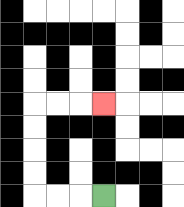{'start': '[4, 8]', 'end': '[4, 4]', 'path_directions': 'L,L,L,U,U,U,U,R,R,R', 'path_coordinates': '[[4, 8], [3, 8], [2, 8], [1, 8], [1, 7], [1, 6], [1, 5], [1, 4], [2, 4], [3, 4], [4, 4]]'}